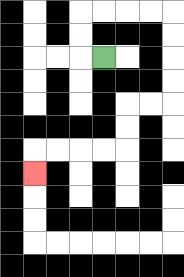{'start': '[4, 2]', 'end': '[1, 7]', 'path_directions': 'L,U,U,R,R,R,R,D,D,D,D,L,L,D,D,L,L,L,L,D', 'path_coordinates': '[[4, 2], [3, 2], [3, 1], [3, 0], [4, 0], [5, 0], [6, 0], [7, 0], [7, 1], [7, 2], [7, 3], [7, 4], [6, 4], [5, 4], [5, 5], [5, 6], [4, 6], [3, 6], [2, 6], [1, 6], [1, 7]]'}